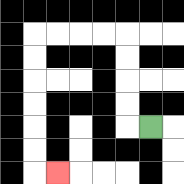{'start': '[6, 5]', 'end': '[2, 7]', 'path_directions': 'L,U,U,U,U,L,L,L,L,D,D,D,D,D,D,R', 'path_coordinates': '[[6, 5], [5, 5], [5, 4], [5, 3], [5, 2], [5, 1], [4, 1], [3, 1], [2, 1], [1, 1], [1, 2], [1, 3], [1, 4], [1, 5], [1, 6], [1, 7], [2, 7]]'}